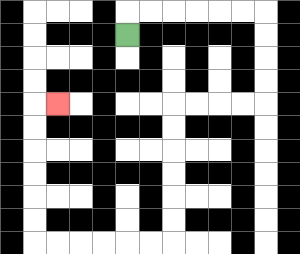{'start': '[5, 1]', 'end': '[2, 4]', 'path_directions': 'U,R,R,R,R,R,R,D,D,D,D,L,L,L,L,D,D,D,D,D,D,L,L,L,L,L,L,U,U,U,U,U,U,R', 'path_coordinates': '[[5, 1], [5, 0], [6, 0], [7, 0], [8, 0], [9, 0], [10, 0], [11, 0], [11, 1], [11, 2], [11, 3], [11, 4], [10, 4], [9, 4], [8, 4], [7, 4], [7, 5], [7, 6], [7, 7], [7, 8], [7, 9], [7, 10], [6, 10], [5, 10], [4, 10], [3, 10], [2, 10], [1, 10], [1, 9], [1, 8], [1, 7], [1, 6], [1, 5], [1, 4], [2, 4]]'}